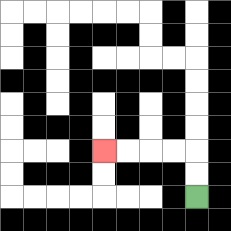{'start': '[8, 8]', 'end': '[4, 6]', 'path_directions': 'U,U,L,L,L,L', 'path_coordinates': '[[8, 8], [8, 7], [8, 6], [7, 6], [6, 6], [5, 6], [4, 6]]'}